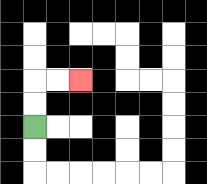{'start': '[1, 5]', 'end': '[3, 3]', 'path_directions': 'U,U,R,R', 'path_coordinates': '[[1, 5], [1, 4], [1, 3], [2, 3], [3, 3]]'}